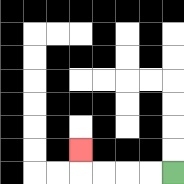{'start': '[7, 7]', 'end': '[3, 6]', 'path_directions': 'L,L,L,L,U', 'path_coordinates': '[[7, 7], [6, 7], [5, 7], [4, 7], [3, 7], [3, 6]]'}